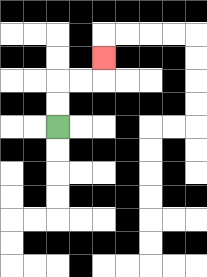{'start': '[2, 5]', 'end': '[4, 2]', 'path_directions': 'U,U,R,R,U', 'path_coordinates': '[[2, 5], [2, 4], [2, 3], [3, 3], [4, 3], [4, 2]]'}